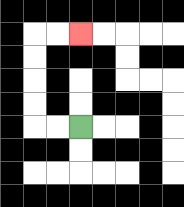{'start': '[3, 5]', 'end': '[3, 1]', 'path_directions': 'L,L,U,U,U,U,R,R', 'path_coordinates': '[[3, 5], [2, 5], [1, 5], [1, 4], [1, 3], [1, 2], [1, 1], [2, 1], [3, 1]]'}